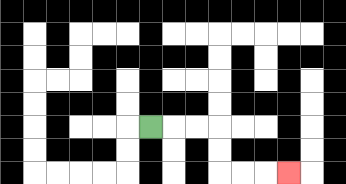{'start': '[6, 5]', 'end': '[12, 7]', 'path_directions': 'R,R,R,D,D,R,R,R', 'path_coordinates': '[[6, 5], [7, 5], [8, 5], [9, 5], [9, 6], [9, 7], [10, 7], [11, 7], [12, 7]]'}